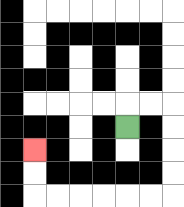{'start': '[5, 5]', 'end': '[1, 6]', 'path_directions': 'U,R,R,D,D,D,D,L,L,L,L,L,L,U,U', 'path_coordinates': '[[5, 5], [5, 4], [6, 4], [7, 4], [7, 5], [7, 6], [7, 7], [7, 8], [6, 8], [5, 8], [4, 8], [3, 8], [2, 8], [1, 8], [1, 7], [1, 6]]'}